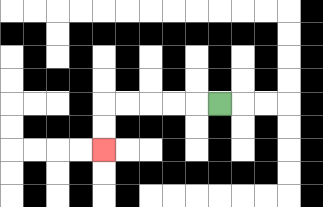{'start': '[9, 4]', 'end': '[4, 6]', 'path_directions': 'L,L,L,L,L,D,D', 'path_coordinates': '[[9, 4], [8, 4], [7, 4], [6, 4], [5, 4], [4, 4], [4, 5], [4, 6]]'}